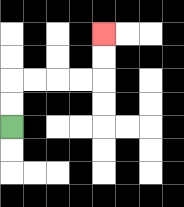{'start': '[0, 5]', 'end': '[4, 1]', 'path_directions': 'U,U,R,R,R,R,U,U', 'path_coordinates': '[[0, 5], [0, 4], [0, 3], [1, 3], [2, 3], [3, 3], [4, 3], [4, 2], [4, 1]]'}